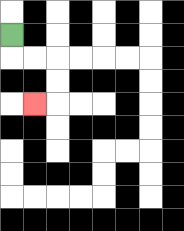{'start': '[0, 1]', 'end': '[1, 4]', 'path_directions': 'D,R,R,D,D,L', 'path_coordinates': '[[0, 1], [0, 2], [1, 2], [2, 2], [2, 3], [2, 4], [1, 4]]'}